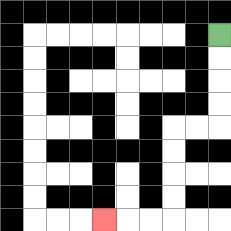{'start': '[9, 1]', 'end': '[4, 9]', 'path_directions': 'D,D,D,D,L,L,D,D,D,D,L,L,L', 'path_coordinates': '[[9, 1], [9, 2], [9, 3], [9, 4], [9, 5], [8, 5], [7, 5], [7, 6], [7, 7], [7, 8], [7, 9], [6, 9], [5, 9], [4, 9]]'}